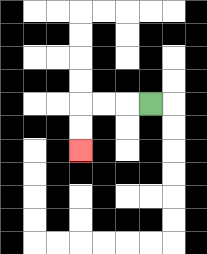{'start': '[6, 4]', 'end': '[3, 6]', 'path_directions': 'L,L,L,D,D', 'path_coordinates': '[[6, 4], [5, 4], [4, 4], [3, 4], [3, 5], [3, 6]]'}